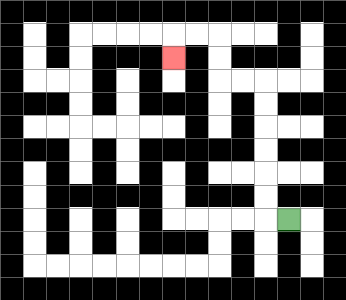{'start': '[12, 9]', 'end': '[7, 2]', 'path_directions': 'L,U,U,U,U,U,U,L,L,U,U,L,L,D', 'path_coordinates': '[[12, 9], [11, 9], [11, 8], [11, 7], [11, 6], [11, 5], [11, 4], [11, 3], [10, 3], [9, 3], [9, 2], [9, 1], [8, 1], [7, 1], [7, 2]]'}